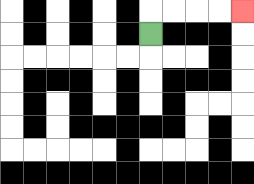{'start': '[6, 1]', 'end': '[10, 0]', 'path_directions': 'U,R,R,R,R', 'path_coordinates': '[[6, 1], [6, 0], [7, 0], [8, 0], [9, 0], [10, 0]]'}